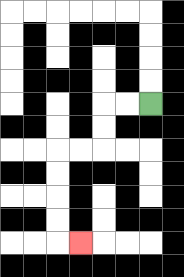{'start': '[6, 4]', 'end': '[3, 10]', 'path_directions': 'L,L,D,D,L,L,D,D,D,D,R', 'path_coordinates': '[[6, 4], [5, 4], [4, 4], [4, 5], [4, 6], [3, 6], [2, 6], [2, 7], [2, 8], [2, 9], [2, 10], [3, 10]]'}